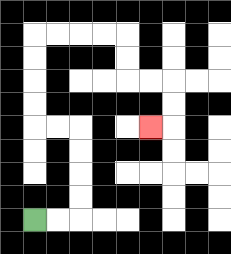{'start': '[1, 9]', 'end': '[6, 5]', 'path_directions': 'R,R,U,U,U,U,L,L,U,U,U,U,R,R,R,R,D,D,R,R,D,D,L', 'path_coordinates': '[[1, 9], [2, 9], [3, 9], [3, 8], [3, 7], [3, 6], [3, 5], [2, 5], [1, 5], [1, 4], [1, 3], [1, 2], [1, 1], [2, 1], [3, 1], [4, 1], [5, 1], [5, 2], [5, 3], [6, 3], [7, 3], [7, 4], [7, 5], [6, 5]]'}